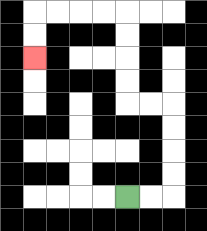{'start': '[5, 8]', 'end': '[1, 2]', 'path_directions': 'R,R,U,U,U,U,L,L,U,U,U,U,L,L,L,L,D,D', 'path_coordinates': '[[5, 8], [6, 8], [7, 8], [7, 7], [7, 6], [7, 5], [7, 4], [6, 4], [5, 4], [5, 3], [5, 2], [5, 1], [5, 0], [4, 0], [3, 0], [2, 0], [1, 0], [1, 1], [1, 2]]'}